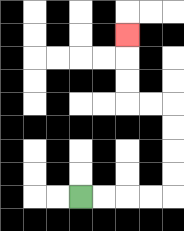{'start': '[3, 8]', 'end': '[5, 1]', 'path_directions': 'R,R,R,R,U,U,U,U,L,L,U,U,U', 'path_coordinates': '[[3, 8], [4, 8], [5, 8], [6, 8], [7, 8], [7, 7], [7, 6], [7, 5], [7, 4], [6, 4], [5, 4], [5, 3], [5, 2], [5, 1]]'}